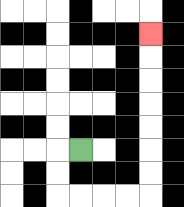{'start': '[3, 6]', 'end': '[6, 1]', 'path_directions': 'L,D,D,R,R,R,R,U,U,U,U,U,U,U', 'path_coordinates': '[[3, 6], [2, 6], [2, 7], [2, 8], [3, 8], [4, 8], [5, 8], [6, 8], [6, 7], [6, 6], [6, 5], [6, 4], [6, 3], [6, 2], [6, 1]]'}